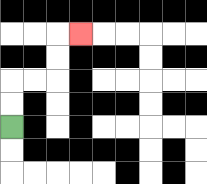{'start': '[0, 5]', 'end': '[3, 1]', 'path_directions': 'U,U,R,R,U,U,R', 'path_coordinates': '[[0, 5], [0, 4], [0, 3], [1, 3], [2, 3], [2, 2], [2, 1], [3, 1]]'}